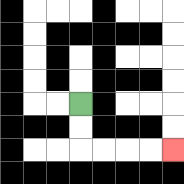{'start': '[3, 4]', 'end': '[7, 6]', 'path_directions': 'D,D,R,R,R,R', 'path_coordinates': '[[3, 4], [3, 5], [3, 6], [4, 6], [5, 6], [6, 6], [7, 6]]'}